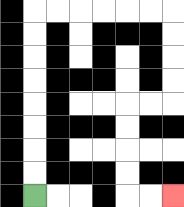{'start': '[1, 8]', 'end': '[7, 8]', 'path_directions': 'U,U,U,U,U,U,U,U,R,R,R,R,R,R,D,D,D,D,L,L,D,D,D,D,R,R', 'path_coordinates': '[[1, 8], [1, 7], [1, 6], [1, 5], [1, 4], [1, 3], [1, 2], [1, 1], [1, 0], [2, 0], [3, 0], [4, 0], [5, 0], [6, 0], [7, 0], [7, 1], [7, 2], [7, 3], [7, 4], [6, 4], [5, 4], [5, 5], [5, 6], [5, 7], [5, 8], [6, 8], [7, 8]]'}